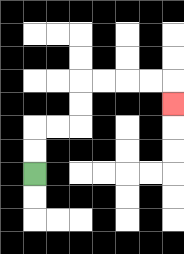{'start': '[1, 7]', 'end': '[7, 4]', 'path_directions': 'U,U,R,R,U,U,R,R,R,R,D', 'path_coordinates': '[[1, 7], [1, 6], [1, 5], [2, 5], [3, 5], [3, 4], [3, 3], [4, 3], [5, 3], [6, 3], [7, 3], [7, 4]]'}